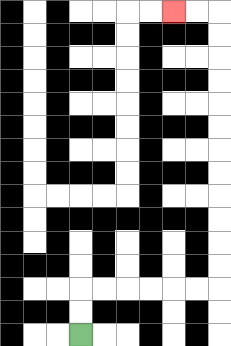{'start': '[3, 14]', 'end': '[7, 0]', 'path_directions': 'U,U,R,R,R,R,R,R,U,U,U,U,U,U,U,U,U,U,U,U,L,L', 'path_coordinates': '[[3, 14], [3, 13], [3, 12], [4, 12], [5, 12], [6, 12], [7, 12], [8, 12], [9, 12], [9, 11], [9, 10], [9, 9], [9, 8], [9, 7], [9, 6], [9, 5], [9, 4], [9, 3], [9, 2], [9, 1], [9, 0], [8, 0], [7, 0]]'}